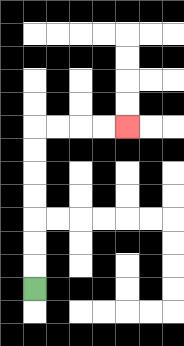{'start': '[1, 12]', 'end': '[5, 5]', 'path_directions': 'U,U,U,U,U,U,U,R,R,R,R', 'path_coordinates': '[[1, 12], [1, 11], [1, 10], [1, 9], [1, 8], [1, 7], [1, 6], [1, 5], [2, 5], [3, 5], [4, 5], [5, 5]]'}